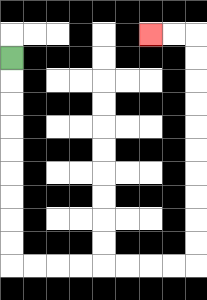{'start': '[0, 2]', 'end': '[6, 1]', 'path_directions': 'D,D,D,D,D,D,D,D,D,R,R,R,R,R,R,R,R,U,U,U,U,U,U,U,U,U,U,L,L', 'path_coordinates': '[[0, 2], [0, 3], [0, 4], [0, 5], [0, 6], [0, 7], [0, 8], [0, 9], [0, 10], [0, 11], [1, 11], [2, 11], [3, 11], [4, 11], [5, 11], [6, 11], [7, 11], [8, 11], [8, 10], [8, 9], [8, 8], [8, 7], [8, 6], [8, 5], [8, 4], [8, 3], [8, 2], [8, 1], [7, 1], [6, 1]]'}